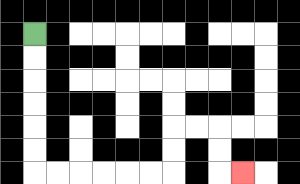{'start': '[1, 1]', 'end': '[10, 7]', 'path_directions': 'D,D,D,D,D,D,R,R,R,R,R,R,U,U,R,R,D,D,R', 'path_coordinates': '[[1, 1], [1, 2], [1, 3], [1, 4], [1, 5], [1, 6], [1, 7], [2, 7], [3, 7], [4, 7], [5, 7], [6, 7], [7, 7], [7, 6], [7, 5], [8, 5], [9, 5], [9, 6], [9, 7], [10, 7]]'}